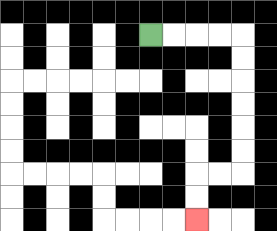{'start': '[6, 1]', 'end': '[8, 9]', 'path_directions': 'R,R,R,R,D,D,D,D,D,D,L,L,D,D', 'path_coordinates': '[[6, 1], [7, 1], [8, 1], [9, 1], [10, 1], [10, 2], [10, 3], [10, 4], [10, 5], [10, 6], [10, 7], [9, 7], [8, 7], [8, 8], [8, 9]]'}